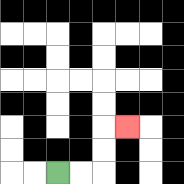{'start': '[2, 7]', 'end': '[5, 5]', 'path_directions': 'R,R,U,U,R', 'path_coordinates': '[[2, 7], [3, 7], [4, 7], [4, 6], [4, 5], [5, 5]]'}